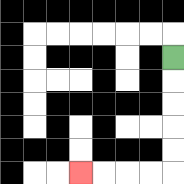{'start': '[7, 2]', 'end': '[3, 7]', 'path_directions': 'D,D,D,D,D,L,L,L,L', 'path_coordinates': '[[7, 2], [7, 3], [7, 4], [7, 5], [7, 6], [7, 7], [6, 7], [5, 7], [4, 7], [3, 7]]'}